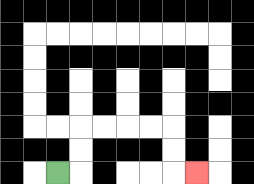{'start': '[2, 7]', 'end': '[8, 7]', 'path_directions': 'R,U,U,R,R,R,R,D,D,R', 'path_coordinates': '[[2, 7], [3, 7], [3, 6], [3, 5], [4, 5], [5, 5], [6, 5], [7, 5], [7, 6], [7, 7], [8, 7]]'}